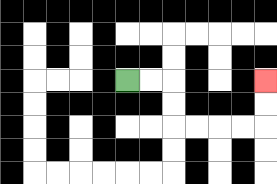{'start': '[5, 3]', 'end': '[11, 3]', 'path_directions': 'R,R,D,D,R,R,R,R,U,U', 'path_coordinates': '[[5, 3], [6, 3], [7, 3], [7, 4], [7, 5], [8, 5], [9, 5], [10, 5], [11, 5], [11, 4], [11, 3]]'}